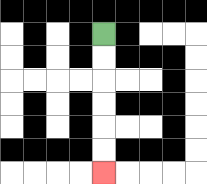{'start': '[4, 1]', 'end': '[4, 7]', 'path_directions': 'D,D,D,D,D,D', 'path_coordinates': '[[4, 1], [4, 2], [4, 3], [4, 4], [4, 5], [4, 6], [4, 7]]'}